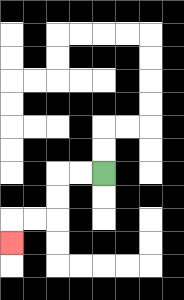{'start': '[4, 7]', 'end': '[0, 10]', 'path_directions': 'L,L,D,D,L,L,D', 'path_coordinates': '[[4, 7], [3, 7], [2, 7], [2, 8], [2, 9], [1, 9], [0, 9], [0, 10]]'}